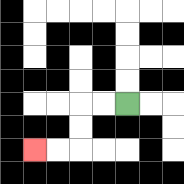{'start': '[5, 4]', 'end': '[1, 6]', 'path_directions': 'L,L,D,D,L,L', 'path_coordinates': '[[5, 4], [4, 4], [3, 4], [3, 5], [3, 6], [2, 6], [1, 6]]'}